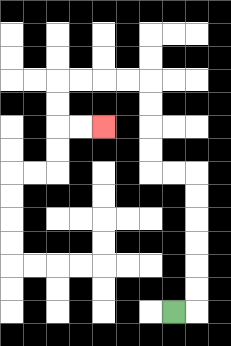{'start': '[7, 13]', 'end': '[4, 5]', 'path_directions': 'R,U,U,U,U,U,U,L,L,U,U,U,U,L,L,L,L,D,D,R,R', 'path_coordinates': '[[7, 13], [8, 13], [8, 12], [8, 11], [8, 10], [8, 9], [8, 8], [8, 7], [7, 7], [6, 7], [6, 6], [6, 5], [6, 4], [6, 3], [5, 3], [4, 3], [3, 3], [2, 3], [2, 4], [2, 5], [3, 5], [4, 5]]'}